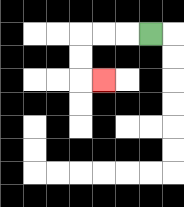{'start': '[6, 1]', 'end': '[4, 3]', 'path_directions': 'L,L,L,D,D,R', 'path_coordinates': '[[6, 1], [5, 1], [4, 1], [3, 1], [3, 2], [3, 3], [4, 3]]'}